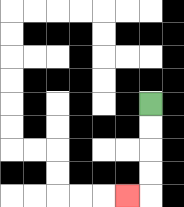{'start': '[6, 4]', 'end': '[5, 8]', 'path_directions': 'D,D,D,D,L', 'path_coordinates': '[[6, 4], [6, 5], [6, 6], [6, 7], [6, 8], [5, 8]]'}